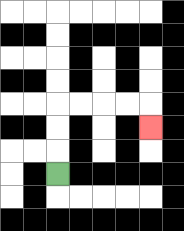{'start': '[2, 7]', 'end': '[6, 5]', 'path_directions': 'U,U,U,R,R,R,R,D', 'path_coordinates': '[[2, 7], [2, 6], [2, 5], [2, 4], [3, 4], [4, 4], [5, 4], [6, 4], [6, 5]]'}